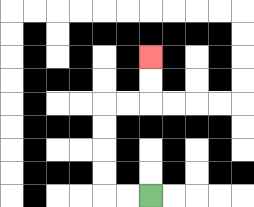{'start': '[6, 8]', 'end': '[6, 2]', 'path_directions': 'L,L,U,U,U,U,R,R,U,U', 'path_coordinates': '[[6, 8], [5, 8], [4, 8], [4, 7], [4, 6], [4, 5], [4, 4], [5, 4], [6, 4], [6, 3], [6, 2]]'}